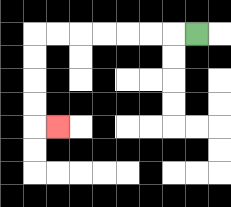{'start': '[8, 1]', 'end': '[2, 5]', 'path_directions': 'L,L,L,L,L,L,L,D,D,D,D,R', 'path_coordinates': '[[8, 1], [7, 1], [6, 1], [5, 1], [4, 1], [3, 1], [2, 1], [1, 1], [1, 2], [1, 3], [1, 4], [1, 5], [2, 5]]'}